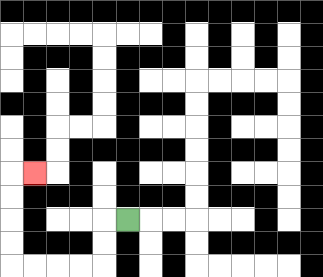{'start': '[5, 9]', 'end': '[1, 7]', 'path_directions': 'L,D,D,L,L,L,L,U,U,U,U,R', 'path_coordinates': '[[5, 9], [4, 9], [4, 10], [4, 11], [3, 11], [2, 11], [1, 11], [0, 11], [0, 10], [0, 9], [0, 8], [0, 7], [1, 7]]'}